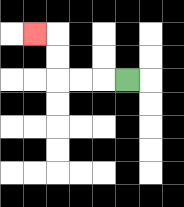{'start': '[5, 3]', 'end': '[1, 1]', 'path_directions': 'L,L,L,U,U,L', 'path_coordinates': '[[5, 3], [4, 3], [3, 3], [2, 3], [2, 2], [2, 1], [1, 1]]'}